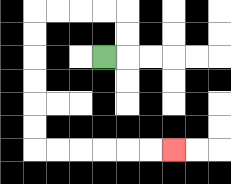{'start': '[4, 2]', 'end': '[7, 6]', 'path_directions': 'R,U,U,L,L,L,L,D,D,D,D,D,D,R,R,R,R,R,R', 'path_coordinates': '[[4, 2], [5, 2], [5, 1], [5, 0], [4, 0], [3, 0], [2, 0], [1, 0], [1, 1], [1, 2], [1, 3], [1, 4], [1, 5], [1, 6], [2, 6], [3, 6], [4, 6], [5, 6], [6, 6], [7, 6]]'}